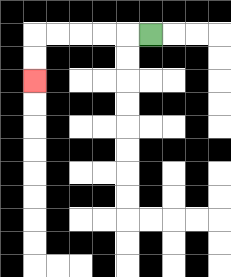{'start': '[6, 1]', 'end': '[1, 3]', 'path_directions': 'L,L,L,L,L,D,D', 'path_coordinates': '[[6, 1], [5, 1], [4, 1], [3, 1], [2, 1], [1, 1], [1, 2], [1, 3]]'}